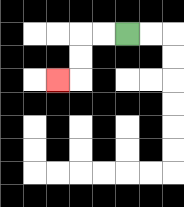{'start': '[5, 1]', 'end': '[2, 3]', 'path_directions': 'L,L,D,D,L', 'path_coordinates': '[[5, 1], [4, 1], [3, 1], [3, 2], [3, 3], [2, 3]]'}